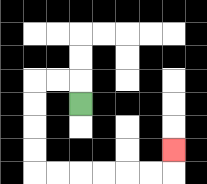{'start': '[3, 4]', 'end': '[7, 6]', 'path_directions': 'U,L,L,D,D,D,D,R,R,R,R,R,R,U', 'path_coordinates': '[[3, 4], [3, 3], [2, 3], [1, 3], [1, 4], [1, 5], [1, 6], [1, 7], [2, 7], [3, 7], [4, 7], [5, 7], [6, 7], [7, 7], [7, 6]]'}